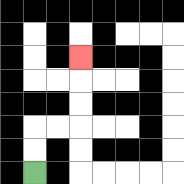{'start': '[1, 7]', 'end': '[3, 2]', 'path_directions': 'U,U,R,R,U,U,U', 'path_coordinates': '[[1, 7], [1, 6], [1, 5], [2, 5], [3, 5], [3, 4], [3, 3], [3, 2]]'}